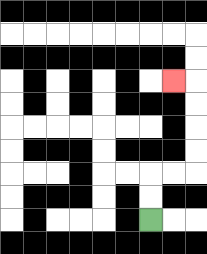{'start': '[6, 9]', 'end': '[7, 3]', 'path_directions': 'U,U,R,R,U,U,U,U,L', 'path_coordinates': '[[6, 9], [6, 8], [6, 7], [7, 7], [8, 7], [8, 6], [8, 5], [8, 4], [8, 3], [7, 3]]'}